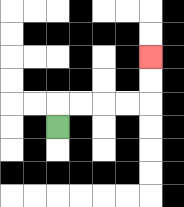{'start': '[2, 5]', 'end': '[6, 2]', 'path_directions': 'U,R,R,R,R,U,U', 'path_coordinates': '[[2, 5], [2, 4], [3, 4], [4, 4], [5, 4], [6, 4], [6, 3], [6, 2]]'}